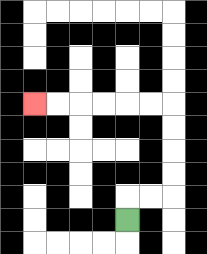{'start': '[5, 9]', 'end': '[1, 4]', 'path_directions': 'U,R,R,U,U,U,U,L,L,L,L,L,L', 'path_coordinates': '[[5, 9], [5, 8], [6, 8], [7, 8], [7, 7], [7, 6], [7, 5], [7, 4], [6, 4], [5, 4], [4, 4], [3, 4], [2, 4], [1, 4]]'}